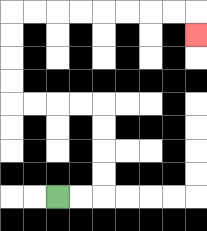{'start': '[2, 8]', 'end': '[8, 1]', 'path_directions': 'R,R,U,U,U,U,L,L,L,L,U,U,U,U,R,R,R,R,R,R,R,R,D', 'path_coordinates': '[[2, 8], [3, 8], [4, 8], [4, 7], [4, 6], [4, 5], [4, 4], [3, 4], [2, 4], [1, 4], [0, 4], [0, 3], [0, 2], [0, 1], [0, 0], [1, 0], [2, 0], [3, 0], [4, 0], [5, 0], [6, 0], [7, 0], [8, 0], [8, 1]]'}